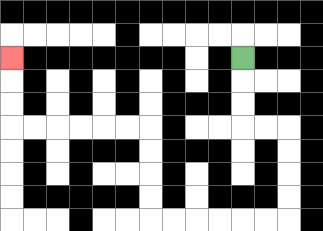{'start': '[10, 2]', 'end': '[0, 2]', 'path_directions': 'D,D,D,R,R,D,D,D,D,L,L,L,L,L,L,U,U,U,U,L,L,L,L,L,L,U,U,U', 'path_coordinates': '[[10, 2], [10, 3], [10, 4], [10, 5], [11, 5], [12, 5], [12, 6], [12, 7], [12, 8], [12, 9], [11, 9], [10, 9], [9, 9], [8, 9], [7, 9], [6, 9], [6, 8], [6, 7], [6, 6], [6, 5], [5, 5], [4, 5], [3, 5], [2, 5], [1, 5], [0, 5], [0, 4], [0, 3], [0, 2]]'}